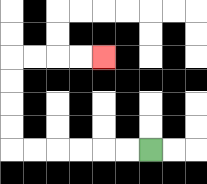{'start': '[6, 6]', 'end': '[4, 2]', 'path_directions': 'L,L,L,L,L,L,U,U,U,U,R,R,R,R', 'path_coordinates': '[[6, 6], [5, 6], [4, 6], [3, 6], [2, 6], [1, 6], [0, 6], [0, 5], [0, 4], [0, 3], [0, 2], [1, 2], [2, 2], [3, 2], [4, 2]]'}